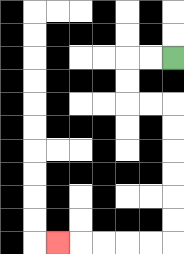{'start': '[7, 2]', 'end': '[2, 10]', 'path_directions': 'L,L,D,D,R,R,D,D,D,D,D,D,L,L,L,L,L', 'path_coordinates': '[[7, 2], [6, 2], [5, 2], [5, 3], [5, 4], [6, 4], [7, 4], [7, 5], [7, 6], [7, 7], [7, 8], [7, 9], [7, 10], [6, 10], [5, 10], [4, 10], [3, 10], [2, 10]]'}